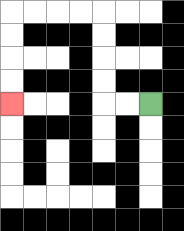{'start': '[6, 4]', 'end': '[0, 4]', 'path_directions': 'L,L,U,U,U,U,L,L,L,L,D,D,D,D', 'path_coordinates': '[[6, 4], [5, 4], [4, 4], [4, 3], [4, 2], [4, 1], [4, 0], [3, 0], [2, 0], [1, 0], [0, 0], [0, 1], [0, 2], [0, 3], [0, 4]]'}